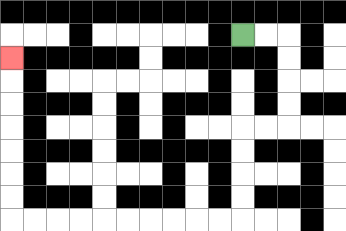{'start': '[10, 1]', 'end': '[0, 2]', 'path_directions': 'R,R,D,D,D,D,L,L,D,D,D,D,L,L,L,L,L,L,L,L,L,L,U,U,U,U,U,U,U', 'path_coordinates': '[[10, 1], [11, 1], [12, 1], [12, 2], [12, 3], [12, 4], [12, 5], [11, 5], [10, 5], [10, 6], [10, 7], [10, 8], [10, 9], [9, 9], [8, 9], [7, 9], [6, 9], [5, 9], [4, 9], [3, 9], [2, 9], [1, 9], [0, 9], [0, 8], [0, 7], [0, 6], [0, 5], [0, 4], [0, 3], [0, 2]]'}